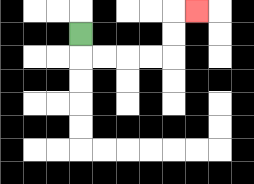{'start': '[3, 1]', 'end': '[8, 0]', 'path_directions': 'D,R,R,R,R,U,U,R', 'path_coordinates': '[[3, 1], [3, 2], [4, 2], [5, 2], [6, 2], [7, 2], [7, 1], [7, 0], [8, 0]]'}